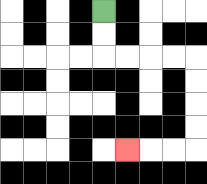{'start': '[4, 0]', 'end': '[5, 6]', 'path_directions': 'D,D,R,R,R,R,D,D,D,D,L,L,L', 'path_coordinates': '[[4, 0], [4, 1], [4, 2], [5, 2], [6, 2], [7, 2], [8, 2], [8, 3], [8, 4], [8, 5], [8, 6], [7, 6], [6, 6], [5, 6]]'}